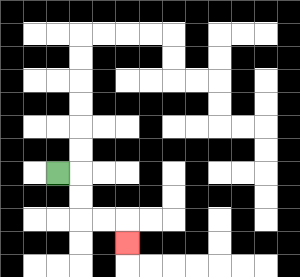{'start': '[2, 7]', 'end': '[5, 10]', 'path_directions': 'R,D,D,R,R,D', 'path_coordinates': '[[2, 7], [3, 7], [3, 8], [3, 9], [4, 9], [5, 9], [5, 10]]'}